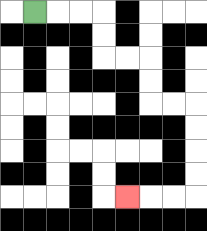{'start': '[1, 0]', 'end': '[5, 8]', 'path_directions': 'R,R,R,D,D,R,R,D,D,R,R,D,D,D,D,L,L,L', 'path_coordinates': '[[1, 0], [2, 0], [3, 0], [4, 0], [4, 1], [4, 2], [5, 2], [6, 2], [6, 3], [6, 4], [7, 4], [8, 4], [8, 5], [8, 6], [8, 7], [8, 8], [7, 8], [6, 8], [5, 8]]'}